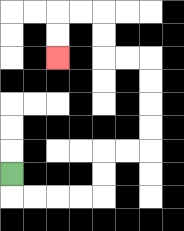{'start': '[0, 7]', 'end': '[2, 2]', 'path_directions': 'D,R,R,R,R,U,U,R,R,U,U,U,U,L,L,U,U,L,L,D,D', 'path_coordinates': '[[0, 7], [0, 8], [1, 8], [2, 8], [3, 8], [4, 8], [4, 7], [4, 6], [5, 6], [6, 6], [6, 5], [6, 4], [6, 3], [6, 2], [5, 2], [4, 2], [4, 1], [4, 0], [3, 0], [2, 0], [2, 1], [2, 2]]'}